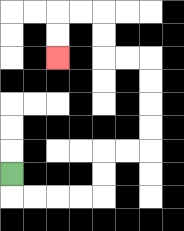{'start': '[0, 7]', 'end': '[2, 2]', 'path_directions': 'D,R,R,R,R,U,U,R,R,U,U,U,U,L,L,U,U,L,L,D,D', 'path_coordinates': '[[0, 7], [0, 8], [1, 8], [2, 8], [3, 8], [4, 8], [4, 7], [4, 6], [5, 6], [6, 6], [6, 5], [6, 4], [6, 3], [6, 2], [5, 2], [4, 2], [4, 1], [4, 0], [3, 0], [2, 0], [2, 1], [2, 2]]'}